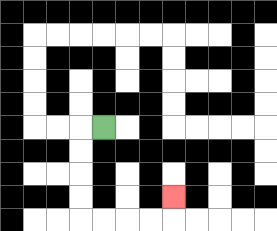{'start': '[4, 5]', 'end': '[7, 8]', 'path_directions': 'L,D,D,D,D,R,R,R,R,U', 'path_coordinates': '[[4, 5], [3, 5], [3, 6], [3, 7], [3, 8], [3, 9], [4, 9], [5, 9], [6, 9], [7, 9], [7, 8]]'}